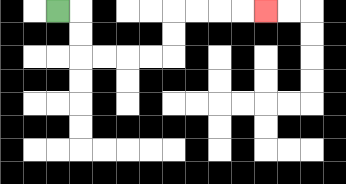{'start': '[2, 0]', 'end': '[11, 0]', 'path_directions': 'R,D,D,R,R,R,R,U,U,R,R,R,R', 'path_coordinates': '[[2, 0], [3, 0], [3, 1], [3, 2], [4, 2], [5, 2], [6, 2], [7, 2], [7, 1], [7, 0], [8, 0], [9, 0], [10, 0], [11, 0]]'}